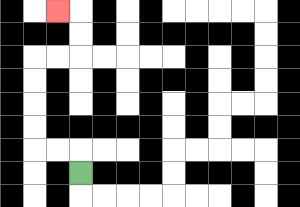{'start': '[3, 7]', 'end': '[2, 0]', 'path_directions': 'U,L,L,U,U,U,U,R,R,U,U,L', 'path_coordinates': '[[3, 7], [3, 6], [2, 6], [1, 6], [1, 5], [1, 4], [1, 3], [1, 2], [2, 2], [3, 2], [3, 1], [3, 0], [2, 0]]'}